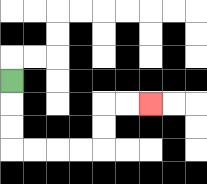{'start': '[0, 3]', 'end': '[6, 4]', 'path_directions': 'D,D,D,R,R,R,R,U,U,R,R', 'path_coordinates': '[[0, 3], [0, 4], [0, 5], [0, 6], [1, 6], [2, 6], [3, 6], [4, 6], [4, 5], [4, 4], [5, 4], [6, 4]]'}